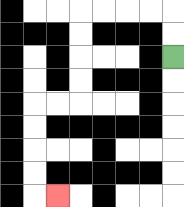{'start': '[7, 2]', 'end': '[2, 8]', 'path_directions': 'U,U,L,L,L,L,D,D,D,D,L,L,D,D,D,D,R', 'path_coordinates': '[[7, 2], [7, 1], [7, 0], [6, 0], [5, 0], [4, 0], [3, 0], [3, 1], [3, 2], [3, 3], [3, 4], [2, 4], [1, 4], [1, 5], [1, 6], [1, 7], [1, 8], [2, 8]]'}